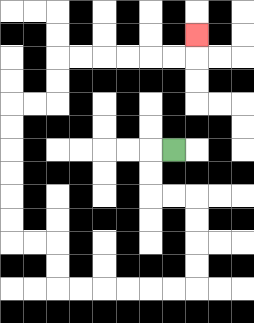{'start': '[7, 6]', 'end': '[8, 1]', 'path_directions': 'L,D,D,R,R,D,D,D,D,L,L,L,L,L,L,U,U,L,L,U,U,U,U,U,U,R,R,U,U,R,R,R,R,R,R,U', 'path_coordinates': '[[7, 6], [6, 6], [6, 7], [6, 8], [7, 8], [8, 8], [8, 9], [8, 10], [8, 11], [8, 12], [7, 12], [6, 12], [5, 12], [4, 12], [3, 12], [2, 12], [2, 11], [2, 10], [1, 10], [0, 10], [0, 9], [0, 8], [0, 7], [0, 6], [0, 5], [0, 4], [1, 4], [2, 4], [2, 3], [2, 2], [3, 2], [4, 2], [5, 2], [6, 2], [7, 2], [8, 2], [8, 1]]'}